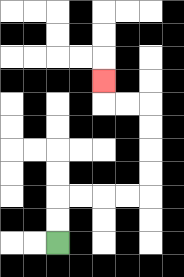{'start': '[2, 10]', 'end': '[4, 3]', 'path_directions': 'U,U,R,R,R,R,U,U,U,U,L,L,U', 'path_coordinates': '[[2, 10], [2, 9], [2, 8], [3, 8], [4, 8], [5, 8], [6, 8], [6, 7], [6, 6], [6, 5], [6, 4], [5, 4], [4, 4], [4, 3]]'}